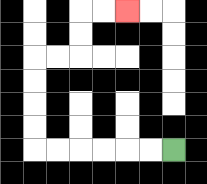{'start': '[7, 6]', 'end': '[5, 0]', 'path_directions': 'L,L,L,L,L,L,U,U,U,U,R,R,U,U,R,R', 'path_coordinates': '[[7, 6], [6, 6], [5, 6], [4, 6], [3, 6], [2, 6], [1, 6], [1, 5], [1, 4], [1, 3], [1, 2], [2, 2], [3, 2], [3, 1], [3, 0], [4, 0], [5, 0]]'}